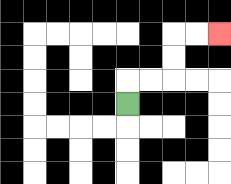{'start': '[5, 4]', 'end': '[9, 1]', 'path_directions': 'U,R,R,U,U,R,R', 'path_coordinates': '[[5, 4], [5, 3], [6, 3], [7, 3], [7, 2], [7, 1], [8, 1], [9, 1]]'}